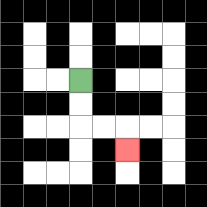{'start': '[3, 3]', 'end': '[5, 6]', 'path_directions': 'D,D,R,R,D', 'path_coordinates': '[[3, 3], [3, 4], [3, 5], [4, 5], [5, 5], [5, 6]]'}